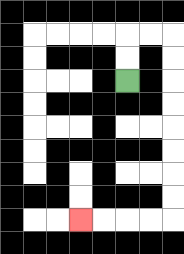{'start': '[5, 3]', 'end': '[3, 9]', 'path_directions': 'U,U,R,R,D,D,D,D,D,D,D,D,L,L,L,L', 'path_coordinates': '[[5, 3], [5, 2], [5, 1], [6, 1], [7, 1], [7, 2], [7, 3], [7, 4], [7, 5], [7, 6], [7, 7], [7, 8], [7, 9], [6, 9], [5, 9], [4, 9], [3, 9]]'}